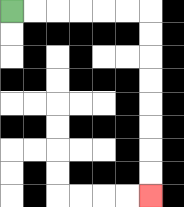{'start': '[0, 0]', 'end': '[6, 8]', 'path_directions': 'R,R,R,R,R,R,D,D,D,D,D,D,D,D', 'path_coordinates': '[[0, 0], [1, 0], [2, 0], [3, 0], [4, 0], [5, 0], [6, 0], [6, 1], [6, 2], [6, 3], [6, 4], [6, 5], [6, 6], [6, 7], [6, 8]]'}